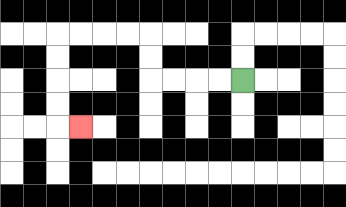{'start': '[10, 3]', 'end': '[3, 5]', 'path_directions': 'L,L,L,L,U,U,L,L,L,L,D,D,D,D,R', 'path_coordinates': '[[10, 3], [9, 3], [8, 3], [7, 3], [6, 3], [6, 2], [6, 1], [5, 1], [4, 1], [3, 1], [2, 1], [2, 2], [2, 3], [2, 4], [2, 5], [3, 5]]'}